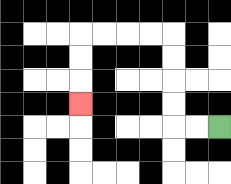{'start': '[9, 5]', 'end': '[3, 4]', 'path_directions': 'L,L,U,U,U,U,L,L,L,L,D,D,D', 'path_coordinates': '[[9, 5], [8, 5], [7, 5], [7, 4], [7, 3], [7, 2], [7, 1], [6, 1], [5, 1], [4, 1], [3, 1], [3, 2], [3, 3], [3, 4]]'}